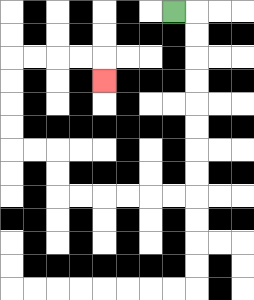{'start': '[7, 0]', 'end': '[4, 3]', 'path_directions': 'R,D,D,D,D,D,D,D,D,L,L,L,L,L,L,U,U,L,L,U,U,U,U,R,R,R,R,D', 'path_coordinates': '[[7, 0], [8, 0], [8, 1], [8, 2], [8, 3], [8, 4], [8, 5], [8, 6], [8, 7], [8, 8], [7, 8], [6, 8], [5, 8], [4, 8], [3, 8], [2, 8], [2, 7], [2, 6], [1, 6], [0, 6], [0, 5], [0, 4], [0, 3], [0, 2], [1, 2], [2, 2], [3, 2], [4, 2], [4, 3]]'}